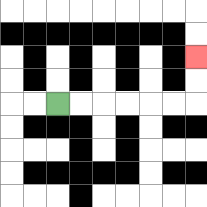{'start': '[2, 4]', 'end': '[8, 2]', 'path_directions': 'R,R,R,R,R,R,U,U', 'path_coordinates': '[[2, 4], [3, 4], [4, 4], [5, 4], [6, 4], [7, 4], [8, 4], [8, 3], [8, 2]]'}